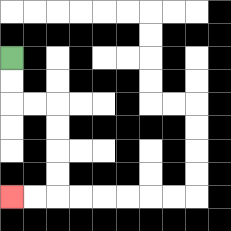{'start': '[0, 2]', 'end': '[0, 8]', 'path_directions': 'D,D,R,R,D,D,D,D,L,L', 'path_coordinates': '[[0, 2], [0, 3], [0, 4], [1, 4], [2, 4], [2, 5], [2, 6], [2, 7], [2, 8], [1, 8], [0, 8]]'}